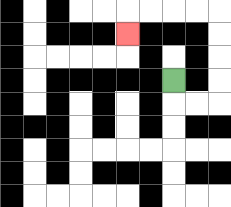{'start': '[7, 3]', 'end': '[5, 1]', 'path_directions': 'D,R,R,U,U,U,U,L,L,L,L,D', 'path_coordinates': '[[7, 3], [7, 4], [8, 4], [9, 4], [9, 3], [9, 2], [9, 1], [9, 0], [8, 0], [7, 0], [6, 0], [5, 0], [5, 1]]'}